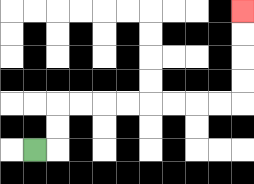{'start': '[1, 6]', 'end': '[10, 0]', 'path_directions': 'R,U,U,R,R,R,R,R,R,R,R,U,U,U,U', 'path_coordinates': '[[1, 6], [2, 6], [2, 5], [2, 4], [3, 4], [4, 4], [5, 4], [6, 4], [7, 4], [8, 4], [9, 4], [10, 4], [10, 3], [10, 2], [10, 1], [10, 0]]'}